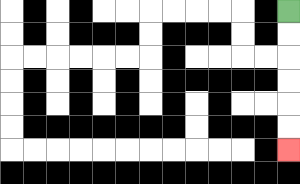{'start': '[12, 0]', 'end': '[12, 6]', 'path_directions': 'D,D,D,D,D,D', 'path_coordinates': '[[12, 0], [12, 1], [12, 2], [12, 3], [12, 4], [12, 5], [12, 6]]'}